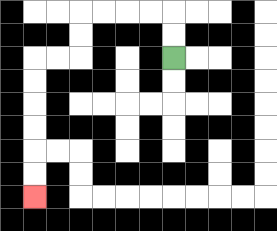{'start': '[7, 2]', 'end': '[1, 8]', 'path_directions': 'U,U,L,L,L,L,D,D,L,L,D,D,D,D,D,D', 'path_coordinates': '[[7, 2], [7, 1], [7, 0], [6, 0], [5, 0], [4, 0], [3, 0], [3, 1], [3, 2], [2, 2], [1, 2], [1, 3], [1, 4], [1, 5], [1, 6], [1, 7], [1, 8]]'}